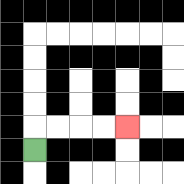{'start': '[1, 6]', 'end': '[5, 5]', 'path_directions': 'U,R,R,R,R', 'path_coordinates': '[[1, 6], [1, 5], [2, 5], [3, 5], [4, 5], [5, 5]]'}